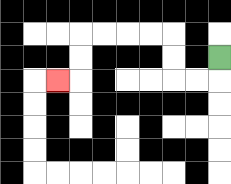{'start': '[9, 2]', 'end': '[2, 3]', 'path_directions': 'D,L,L,U,U,L,L,L,L,D,D,L', 'path_coordinates': '[[9, 2], [9, 3], [8, 3], [7, 3], [7, 2], [7, 1], [6, 1], [5, 1], [4, 1], [3, 1], [3, 2], [3, 3], [2, 3]]'}